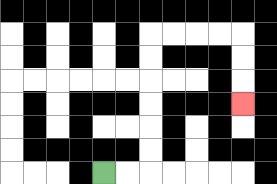{'start': '[4, 7]', 'end': '[10, 4]', 'path_directions': 'R,R,U,U,U,U,U,U,R,R,R,R,D,D,D', 'path_coordinates': '[[4, 7], [5, 7], [6, 7], [6, 6], [6, 5], [6, 4], [6, 3], [6, 2], [6, 1], [7, 1], [8, 1], [9, 1], [10, 1], [10, 2], [10, 3], [10, 4]]'}